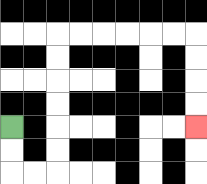{'start': '[0, 5]', 'end': '[8, 5]', 'path_directions': 'D,D,R,R,U,U,U,U,U,U,R,R,R,R,R,R,D,D,D,D', 'path_coordinates': '[[0, 5], [0, 6], [0, 7], [1, 7], [2, 7], [2, 6], [2, 5], [2, 4], [2, 3], [2, 2], [2, 1], [3, 1], [4, 1], [5, 1], [6, 1], [7, 1], [8, 1], [8, 2], [8, 3], [8, 4], [8, 5]]'}